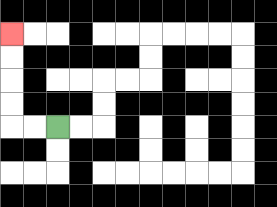{'start': '[2, 5]', 'end': '[0, 1]', 'path_directions': 'L,L,U,U,U,U', 'path_coordinates': '[[2, 5], [1, 5], [0, 5], [0, 4], [0, 3], [0, 2], [0, 1]]'}